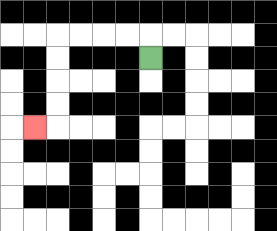{'start': '[6, 2]', 'end': '[1, 5]', 'path_directions': 'U,L,L,L,L,D,D,D,D,L', 'path_coordinates': '[[6, 2], [6, 1], [5, 1], [4, 1], [3, 1], [2, 1], [2, 2], [2, 3], [2, 4], [2, 5], [1, 5]]'}